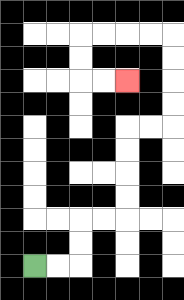{'start': '[1, 11]', 'end': '[5, 3]', 'path_directions': 'R,R,U,U,R,R,U,U,U,U,R,R,U,U,U,U,L,L,L,L,D,D,R,R', 'path_coordinates': '[[1, 11], [2, 11], [3, 11], [3, 10], [3, 9], [4, 9], [5, 9], [5, 8], [5, 7], [5, 6], [5, 5], [6, 5], [7, 5], [7, 4], [7, 3], [7, 2], [7, 1], [6, 1], [5, 1], [4, 1], [3, 1], [3, 2], [3, 3], [4, 3], [5, 3]]'}